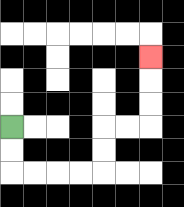{'start': '[0, 5]', 'end': '[6, 2]', 'path_directions': 'D,D,R,R,R,R,U,U,R,R,U,U,U', 'path_coordinates': '[[0, 5], [0, 6], [0, 7], [1, 7], [2, 7], [3, 7], [4, 7], [4, 6], [4, 5], [5, 5], [6, 5], [6, 4], [6, 3], [6, 2]]'}